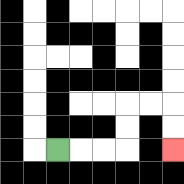{'start': '[2, 6]', 'end': '[7, 6]', 'path_directions': 'R,R,R,U,U,R,R,D,D', 'path_coordinates': '[[2, 6], [3, 6], [4, 6], [5, 6], [5, 5], [5, 4], [6, 4], [7, 4], [7, 5], [7, 6]]'}